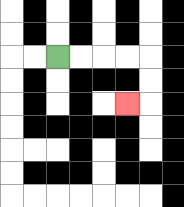{'start': '[2, 2]', 'end': '[5, 4]', 'path_directions': 'R,R,R,R,D,D,L', 'path_coordinates': '[[2, 2], [3, 2], [4, 2], [5, 2], [6, 2], [6, 3], [6, 4], [5, 4]]'}